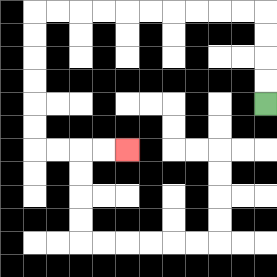{'start': '[11, 4]', 'end': '[5, 6]', 'path_directions': 'U,U,U,U,L,L,L,L,L,L,L,L,L,L,D,D,D,D,D,D,R,R,R,R', 'path_coordinates': '[[11, 4], [11, 3], [11, 2], [11, 1], [11, 0], [10, 0], [9, 0], [8, 0], [7, 0], [6, 0], [5, 0], [4, 0], [3, 0], [2, 0], [1, 0], [1, 1], [1, 2], [1, 3], [1, 4], [1, 5], [1, 6], [2, 6], [3, 6], [4, 6], [5, 6]]'}